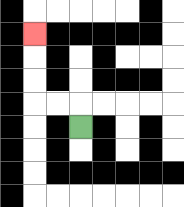{'start': '[3, 5]', 'end': '[1, 1]', 'path_directions': 'U,L,L,U,U,U', 'path_coordinates': '[[3, 5], [3, 4], [2, 4], [1, 4], [1, 3], [1, 2], [1, 1]]'}